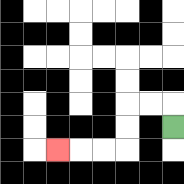{'start': '[7, 5]', 'end': '[2, 6]', 'path_directions': 'U,L,L,D,D,L,L,L', 'path_coordinates': '[[7, 5], [7, 4], [6, 4], [5, 4], [5, 5], [5, 6], [4, 6], [3, 6], [2, 6]]'}